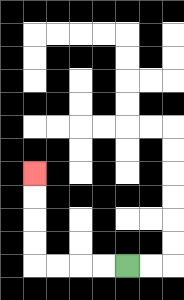{'start': '[5, 11]', 'end': '[1, 7]', 'path_directions': 'L,L,L,L,U,U,U,U', 'path_coordinates': '[[5, 11], [4, 11], [3, 11], [2, 11], [1, 11], [1, 10], [1, 9], [1, 8], [1, 7]]'}